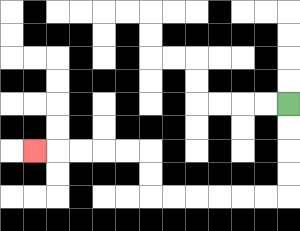{'start': '[12, 4]', 'end': '[1, 6]', 'path_directions': 'D,D,D,D,L,L,L,L,L,L,U,U,L,L,L,L,L', 'path_coordinates': '[[12, 4], [12, 5], [12, 6], [12, 7], [12, 8], [11, 8], [10, 8], [9, 8], [8, 8], [7, 8], [6, 8], [6, 7], [6, 6], [5, 6], [4, 6], [3, 6], [2, 6], [1, 6]]'}